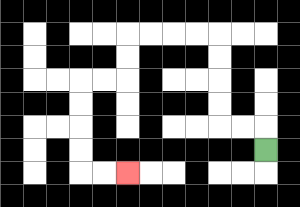{'start': '[11, 6]', 'end': '[5, 7]', 'path_directions': 'U,L,L,U,U,U,U,L,L,L,L,D,D,L,L,D,D,D,D,R,R', 'path_coordinates': '[[11, 6], [11, 5], [10, 5], [9, 5], [9, 4], [9, 3], [9, 2], [9, 1], [8, 1], [7, 1], [6, 1], [5, 1], [5, 2], [5, 3], [4, 3], [3, 3], [3, 4], [3, 5], [3, 6], [3, 7], [4, 7], [5, 7]]'}